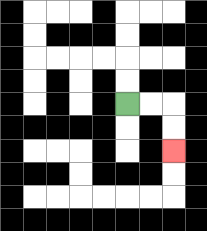{'start': '[5, 4]', 'end': '[7, 6]', 'path_directions': 'R,R,D,D', 'path_coordinates': '[[5, 4], [6, 4], [7, 4], [7, 5], [7, 6]]'}